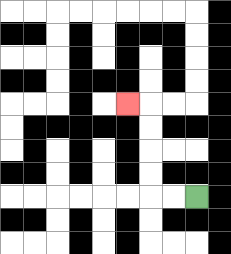{'start': '[8, 8]', 'end': '[5, 4]', 'path_directions': 'L,L,U,U,U,U,L', 'path_coordinates': '[[8, 8], [7, 8], [6, 8], [6, 7], [6, 6], [6, 5], [6, 4], [5, 4]]'}